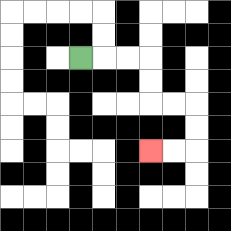{'start': '[3, 2]', 'end': '[6, 6]', 'path_directions': 'R,R,R,D,D,R,R,D,D,L,L', 'path_coordinates': '[[3, 2], [4, 2], [5, 2], [6, 2], [6, 3], [6, 4], [7, 4], [8, 4], [8, 5], [8, 6], [7, 6], [6, 6]]'}